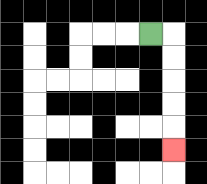{'start': '[6, 1]', 'end': '[7, 6]', 'path_directions': 'R,D,D,D,D,D', 'path_coordinates': '[[6, 1], [7, 1], [7, 2], [7, 3], [7, 4], [7, 5], [7, 6]]'}